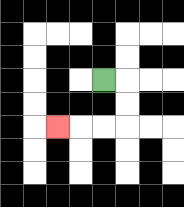{'start': '[4, 3]', 'end': '[2, 5]', 'path_directions': 'R,D,D,L,L,L', 'path_coordinates': '[[4, 3], [5, 3], [5, 4], [5, 5], [4, 5], [3, 5], [2, 5]]'}